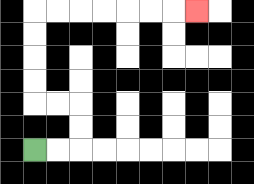{'start': '[1, 6]', 'end': '[8, 0]', 'path_directions': 'R,R,U,U,L,L,U,U,U,U,R,R,R,R,R,R,R', 'path_coordinates': '[[1, 6], [2, 6], [3, 6], [3, 5], [3, 4], [2, 4], [1, 4], [1, 3], [1, 2], [1, 1], [1, 0], [2, 0], [3, 0], [4, 0], [5, 0], [6, 0], [7, 0], [8, 0]]'}